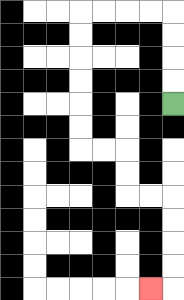{'start': '[7, 4]', 'end': '[6, 12]', 'path_directions': 'U,U,U,U,L,L,L,L,D,D,D,D,D,D,R,R,D,D,R,R,D,D,D,D,L', 'path_coordinates': '[[7, 4], [7, 3], [7, 2], [7, 1], [7, 0], [6, 0], [5, 0], [4, 0], [3, 0], [3, 1], [3, 2], [3, 3], [3, 4], [3, 5], [3, 6], [4, 6], [5, 6], [5, 7], [5, 8], [6, 8], [7, 8], [7, 9], [7, 10], [7, 11], [7, 12], [6, 12]]'}